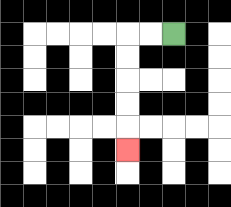{'start': '[7, 1]', 'end': '[5, 6]', 'path_directions': 'L,L,D,D,D,D,D', 'path_coordinates': '[[7, 1], [6, 1], [5, 1], [5, 2], [5, 3], [5, 4], [5, 5], [5, 6]]'}